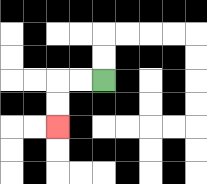{'start': '[4, 3]', 'end': '[2, 5]', 'path_directions': 'L,L,D,D', 'path_coordinates': '[[4, 3], [3, 3], [2, 3], [2, 4], [2, 5]]'}